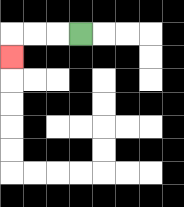{'start': '[3, 1]', 'end': '[0, 2]', 'path_directions': 'L,L,L,D', 'path_coordinates': '[[3, 1], [2, 1], [1, 1], [0, 1], [0, 2]]'}